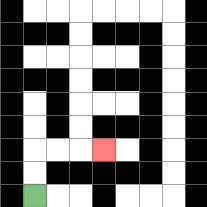{'start': '[1, 8]', 'end': '[4, 6]', 'path_directions': 'U,U,R,R,R', 'path_coordinates': '[[1, 8], [1, 7], [1, 6], [2, 6], [3, 6], [4, 6]]'}